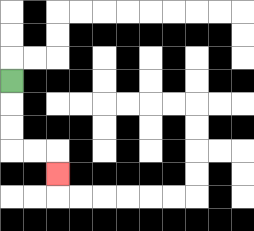{'start': '[0, 3]', 'end': '[2, 7]', 'path_directions': 'D,D,D,R,R,D', 'path_coordinates': '[[0, 3], [0, 4], [0, 5], [0, 6], [1, 6], [2, 6], [2, 7]]'}